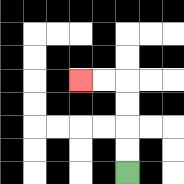{'start': '[5, 7]', 'end': '[3, 3]', 'path_directions': 'U,U,U,U,L,L', 'path_coordinates': '[[5, 7], [5, 6], [5, 5], [5, 4], [5, 3], [4, 3], [3, 3]]'}